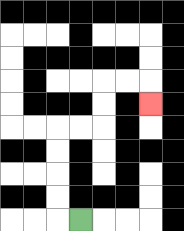{'start': '[3, 9]', 'end': '[6, 4]', 'path_directions': 'L,U,U,U,U,R,R,U,U,R,R,D', 'path_coordinates': '[[3, 9], [2, 9], [2, 8], [2, 7], [2, 6], [2, 5], [3, 5], [4, 5], [4, 4], [4, 3], [5, 3], [6, 3], [6, 4]]'}